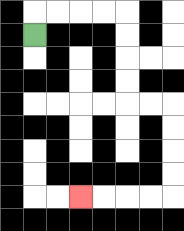{'start': '[1, 1]', 'end': '[3, 8]', 'path_directions': 'U,R,R,R,R,D,D,D,D,R,R,D,D,D,D,L,L,L,L', 'path_coordinates': '[[1, 1], [1, 0], [2, 0], [3, 0], [4, 0], [5, 0], [5, 1], [5, 2], [5, 3], [5, 4], [6, 4], [7, 4], [7, 5], [7, 6], [7, 7], [7, 8], [6, 8], [5, 8], [4, 8], [3, 8]]'}